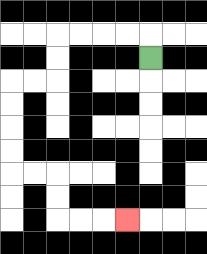{'start': '[6, 2]', 'end': '[5, 9]', 'path_directions': 'U,L,L,L,L,D,D,L,L,D,D,D,D,R,R,D,D,R,R,R', 'path_coordinates': '[[6, 2], [6, 1], [5, 1], [4, 1], [3, 1], [2, 1], [2, 2], [2, 3], [1, 3], [0, 3], [0, 4], [0, 5], [0, 6], [0, 7], [1, 7], [2, 7], [2, 8], [2, 9], [3, 9], [4, 9], [5, 9]]'}